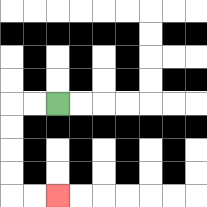{'start': '[2, 4]', 'end': '[2, 8]', 'path_directions': 'L,L,D,D,D,D,R,R', 'path_coordinates': '[[2, 4], [1, 4], [0, 4], [0, 5], [0, 6], [0, 7], [0, 8], [1, 8], [2, 8]]'}